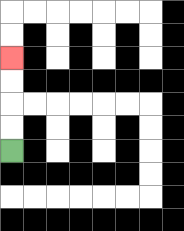{'start': '[0, 6]', 'end': '[0, 2]', 'path_directions': 'U,U,U,U', 'path_coordinates': '[[0, 6], [0, 5], [0, 4], [0, 3], [0, 2]]'}